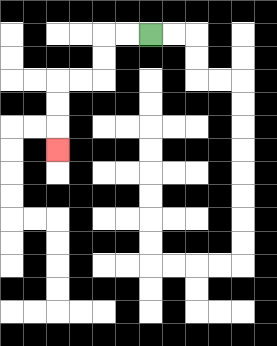{'start': '[6, 1]', 'end': '[2, 6]', 'path_directions': 'L,L,D,D,L,L,D,D,D', 'path_coordinates': '[[6, 1], [5, 1], [4, 1], [4, 2], [4, 3], [3, 3], [2, 3], [2, 4], [2, 5], [2, 6]]'}